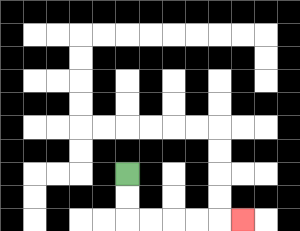{'start': '[5, 7]', 'end': '[10, 9]', 'path_directions': 'D,D,R,R,R,R,R', 'path_coordinates': '[[5, 7], [5, 8], [5, 9], [6, 9], [7, 9], [8, 9], [9, 9], [10, 9]]'}